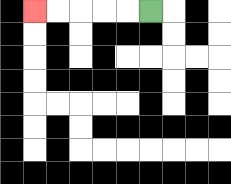{'start': '[6, 0]', 'end': '[1, 0]', 'path_directions': 'L,L,L,L,L', 'path_coordinates': '[[6, 0], [5, 0], [4, 0], [3, 0], [2, 0], [1, 0]]'}